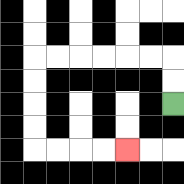{'start': '[7, 4]', 'end': '[5, 6]', 'path_directions': 'U,U,L,L,L,L,L,L,D,D,D,D,R,R,R,R', 'path_coordinates': '[[7, 4], [7, 3], [7, 2], [6, 2], [5, 2], [4, 2], [3, 2], [2, 2], [1, 2], [1, 3], [1, 4], [1, 5], [1, 6], [2, 6], [3, 6], [4, 6], [5, 6]]'}